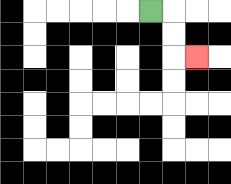{'start': '[6, 0]', 'end': '[8, 2]', 'path_directions': 'R,D,D,R', 'path_coordinates': '[[6, 0], [7, 0], [7, 1], [7, 2], [8, 2]]'}